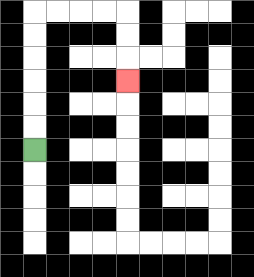{'start': '[1, 6]', 'end': '[5, 3]', 'path_directions': 'U,U,U,U,U,U,R,R,R,R,D,D,D', 'path_coordinates': '[[1, 6], [1, 5], [1, 4], [1, 3], [1, 2], [1, 1], [1, 0], [2, 0], [3, 0], [4, 0], [5, 0], [5, 1], [5, 2], [5, 3]]'}